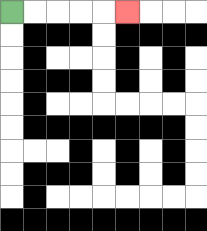{'start': '[0, 0]', 'end': '[5, 0]', 'path_directions': 'R,R,R,R,R', 'path_coordinates': '[[0, 0], [1, 0], [2, 0], [3, 0], [4, 0], [5, 0]]'}